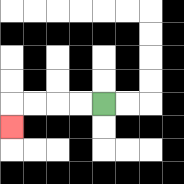{'start': '[4, 4]', 'end': '[0, 5]', 'path_directions': 'L,L,L,L,D', 'path_coordinates': '[[4, 4], [3, 4], [2, 4], [1, 4], [0, 4], [0, 5]]'}